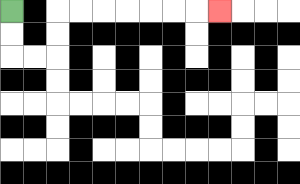{'start': '[0, 0]', 'end': '[9, 0]', 'path_directions': 'D,D,R,R,U,U,R,R,R,R,R,R,R', 'path_coordinates': '[[0, 0], [0, 1], [0, 2], [1, 2], [2, 2], [2, 1], [2, 0], [3, 0], [4, 0], [5, 0], [6, 0], [7, 0], [8, 0], [9, 0]]'}